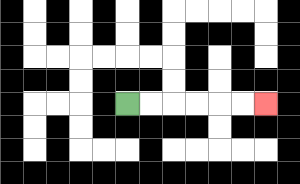{'start': '[5, 4]', 'end': '[11, 4]', 'path_directions': 'R,R,R,R,R,R', 'path_coordinates': '[[5, 4], [6, 4], [7, 4], [8, 4], [9, 4], [10, 4], [11, 4]]'}